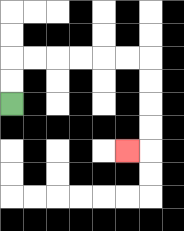{'start': '[0, 4]', 'end': '[5, 6]', 'path_directions': 'U,U,R,R,R,R,R,R,D,D,D,D,L', 'path_coordinates': '[[0, 4], [0, 3], [0, 2], [1, 2], [2, 2], [3, 2], [4, 2], [5, 2], [6, 2], [6, 3], [6, 4], [6, 5], [6, 6], [5, 6]]'}